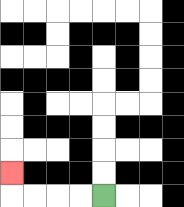{'start': '[4, 8]', 'end': '[0, 7]', 'path_directions': 'L,L,L,L,U', 'path_coordinates': '[[4, 8], [3, 8], [2, 8], [1, 8], [0, 8], [0, 7]]'}